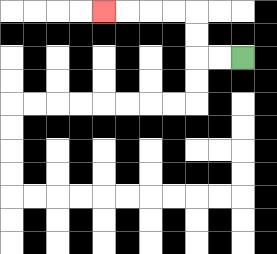{'start': '[10, 2]', 'end': '[4, 0]', 'path_directions': 'L,L,U,U,L,L,L,L', 'path_coordinates': '[[10, 2], [9, 2], [8, 2], [8, 1], [8, 0], [7, 0], [6, 0], [5, 0], [4, 0]]'}